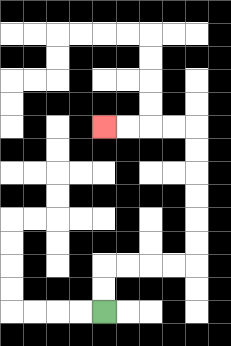{'start': '[4, 13]', 'end': '[4, 5]', 'path_directions': 'U,U,R,R,R,R,U,U,U,U,U,U,L,L,L,L', 'path_coordinates': '[[4, 13], [4, 12], [4, 11], [5, 11], [6, 11], [7, 11], [8, 11], [8, 10], [8, 9], [8, 8], [8, 7], [8, 6], [8, 5], [7, 5], [6, 5], [5, 5], [4, 5]]'}